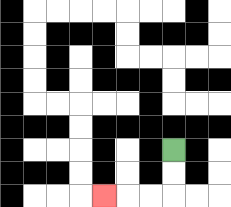{'start': '[7, 6]', 'end': '[4, 8]', 'path_directions': 'D,D,L,L,L', 'path_coordinates': '[[7, 6], [7, 7], [7, 8], [6, 8], [5, 8], [4, 8]]'}